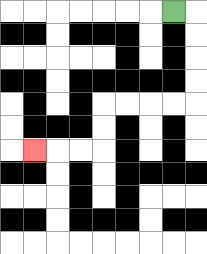{'start': '[7, 0]', 'end': '[1, 6]', 'path_directions': 'R,D,D,D,D,L,L,L,L,D,D,L,L,L', 'path_coordinates': '[[7, 0], [8, 0], [8, 1], [8, 2], [8, 3], [8, 4], [7, 4], [6, 4], [5, 4], [4, 4], [4, 5], [4, 6], [3, 6], [2, 6], [1, 6]]'}